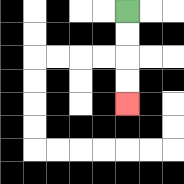{'start': '[5, 0]', 'end': '[5, 4]', 'path_directions': 'D,D,D,D', 'path_coordinates': '[[5, 0], [5, 1], [5, 2], [5, 3], [5, 4]]'}